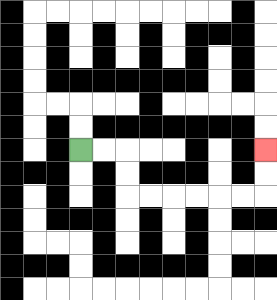{'start': '[3, 6]', 'end': '[11, 6]', 'path_directions': 'R,R,D,D,R,R,R,R,R,R,U,U', 'path_coordinates': '[[3, 6], [4, 6], [5, 6], [5, 7], [5, 8], [6, 8], [7, 8], [8, 8], [9, 8], [10, 8], [11, 8], [11, 7], [11, 6]]'}